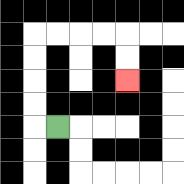{'start': '[2, 5]', 'end': '[5, 3]', 'path_directions': 'L,U,U,U,U,R,R,R,R,D,D', 'path_coordinates': '[[2, 5], [1, 5], [1, 4], [1, 3], [1, 2], [1, 1], [2, 1], [3, 1], [4, 1], [5, 1], [5, 2], [5, 3]]'}